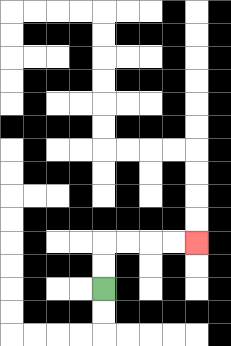{'start': '[4, 12]', 'end': '[8, 10]', 'path_directions': 'U,U,R,R,R,R', 'path_coordinates': '[[4, 12], [4, 11], [4, 10], [5, 10], [6, 10], [7, 10], [8, 10]]'}